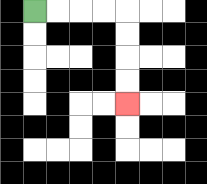{'start': '[1, 0]', 'end': '[5, 4]', 'path_directions': 'R,R,R,R,D,D,D,D', 'path_coordinates': '[[1, 0], [2, 0], [3, 0], [4, 0], [5, 0], [5, 1], [5, 2], [5, 3], [5, 4]]'}